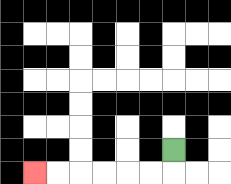{'start': '[7, 6]', 'end': '[1, 7]', 'path_directions': 'D,L,L,L,L,L,L', 'path_coordinates': '[[7, 6], [7, 7], [6, 7], [5, 7], [4, 7], [3, 7], [2, 7], [1, 7]]'}